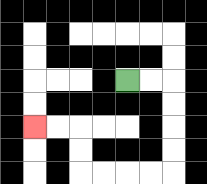{'start': '[5, 3]', 'end': '[1, 5]', 'path_directions': 'R,R,D,D,D,D,L,L,L,L,U,U,L,L', 'path_coordinates': '[[5, 3], [6, 3], [7, 3], [7, 4], [7, 5], [7, 6], [7, 7], [6, 7], [5, 7], [4, 7], [3, 7], [3, 6], [3, 5], [2, 5], [1, 5]]'}